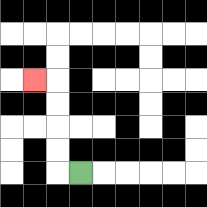{'start': '[3, 7]', 'end': '[1, 3]', 'path_directions': 'L,U,U,U,U,L', 'path_coordinates': '[[3, 7], [2, 7], [2, 6], [2, 5], [2, 4], [2, 3], [1, 3]]'}